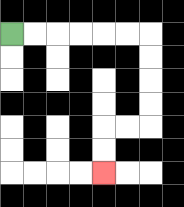{'start': '[0, 1]', 'end': '[4, 7]', 'path_directions': 'R,R,R,R,R,R,D,D,D,D,L,L,D,D', 'path_coordinates': '[[0, 1], [1, 1], [2, 1], [3, 1], [4, 1], [5, 1], [6, 1], [6, 2], [6, 3], [6, 4], [6, 5], [5, 5], [4, 5], [4, 6], [4, 7]]'}